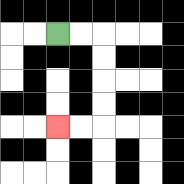{'start': '[2, 1]', 'end': '[2, 5]', 'path_directions': 'R,R,D,D,D,D,L,L', 'path_coordinates': '[[2, 1], [3, 1], [4, 1], [4, 2], [4, 3], [4, 4], [4, 5], [3, 5], [2, 5]]'}